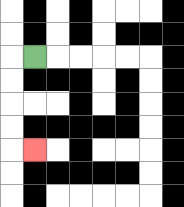{'start': '[1, 2]', 'end': '[1, 6]', 'path_directions': 'L,D,D,D,D,R', 'path_coordinates': '[[1, 2], [0, 2], [0, 3], [0, 4], [0, 5], [0, 6], [1, 6]]'}